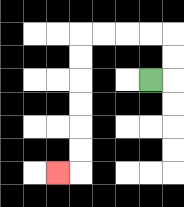{'start': '[6, 3]', 'end': '[2, 7]', 'path_directions': 'R,U,U,L,L,L,L,D,D,D,D,D,D,L', 'path_coordinates': '[[6, 3], [7, 3], [7, 2], [7, 1], [6, 1], [5, 1], [4, 1], [3, 1], [3, 2], [3, 3], [3, 4], [3, 5], [3, 6], [3, 7], [2, 7]]'}